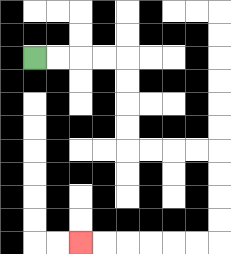{'start': '[1, 2]', 'end': '[3, 10]', 'path_directions': 'R,R,R,R,D,D,D,D,R,R,R,R,D,D,D,D,L,L,L,L,L,L', 'path_coordinates': '[[1, 2], [2, 2], [3, 2], [4, 2], [5, 2], [5, 3], [5, 4], [5, 5], [5, 6], [6, 6], [7, 6], [8, 6], [9, 6], [9, 7], [9, 8], [9, 9], [9, 10], [8, 10], [7, 10], [6, 10], [5, 10], [4, 10], [3, 10]]'}